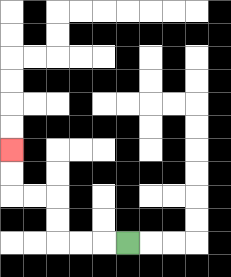{'start': '[5, 10]', 'end': '[0, 6]', 'path_directions': 'L,L,L,U,U,L,L,U,U', 'path_coordinates': '[[5, 10], [4, 10], [3, 10], [2, 10], [2, 9], [2, 8], [1, 8], [0, 8], [0, 7], [0, 6]]'}